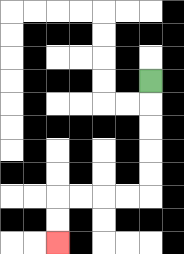{'start': '[6, 3]', 'end': '[2, 10]', 'path_directions': 'D,D,D,D,D,L,L,L,L,D,D', 'path_coordinates': '[[6, 3], [6, 4], [6, 5], [6, 6], [6, 7], [6, 8], [5, 8], [4, 8], [3, 8], [2, 8], [2, 9], [2, 10]]'}